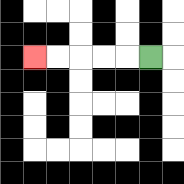{'start': '[6, 2]', 'end': '[1, 2]', 'path_directions': 'L,L,L,L,L', 'path_coordinates': '[[6, 2], [5, 2], [4, 2], [3, 2], [2, 2], [1, 2]]'}